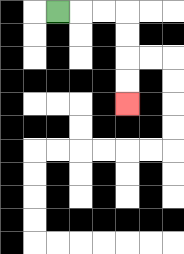{'start': '[2, 0]', 'end': '[5, 4]', 'path_directions': 'R,R,R,D,D,D,D', 'path_coordinates': '[[2, 0], [3, 0], [4, 0], [5, 0], [5, 1], [5, 2], [5, 3], [5, 4]]'}